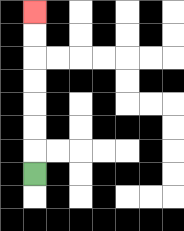{'start': '[1, 7]', 'end': '[1, 0]', 'path_directions': 'U,U,U,U,U,U,U', 'path_coordinates': '[[1, 7], [1, 6], [1, 5], [1, 4], [1, 3], [1, 2], [1, 1], [1, 0]]'}